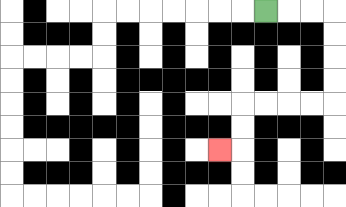{'start': '[11, 0]', 'end': '[9, 6]', 'path_directions': 'R,R,R,D,D,D,D,L,L,L,L,D,D,L', 'path_coordinates': '[[11, 0], [12, 0], [13, 0], [14, 0], [14, 1], [14, 2], [14, 3], [14, 4], [13, 4], [12, 4], [11, 4], [10, 4], [10, 5], [10, 6], [9, 6]]'}